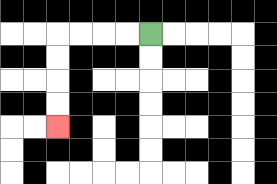{'start': '[6, 1]', 'end': '[2, 5]', 'path_directions': 'L,L,L,L,D,D,D,D', 'path_coordinates': '[[6, 1], [5, 1], [4, 1], [3, 1], [2, 1], [2, 2], [2, 3], [2, 4], [2, 5]]'}